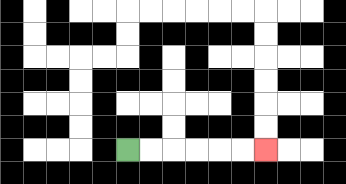{'start': '[5, 6]', 'end': '[11, 6]', 'path_directions': 'R,R,R,R,R,R', 'path_coordinates': '[[5, 6], [6, 6], [7, 6], [8, 6], [9, 6], [10, 6], [11, 6]]'}